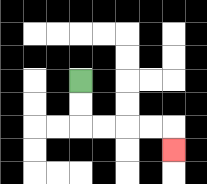{'start': '[3, 3]', 'end': '[7, 6]', 'path_directions': 'D,D,R,R,R,R,D', 'path_coordinates': '[[3, 3], [3, 4], [3, 5], [4, 5], [5, 5], [6, 5], [7, 5], [7, 6]]'}